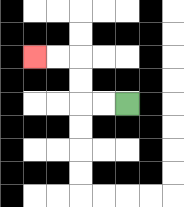{'start': '[5, 4]', 'end': '[1, 2]', 'path_directions': 'L,L,U,U,L,L', 'path_coordinates': '[[5, 4], [4, 4], [3, 4], [3, 3], [3, 2], [2, 2], [1, 2]]'}